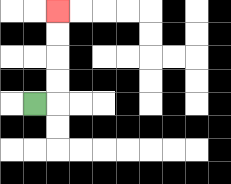{'start': '[1, 4]', 'end': '[2, 0]', 'path_directions': 'R,U,U,U,U', 'path_coordinates': '[[1, 4], [2, 4], [2, 3], [2, 2], [2, 1], [2, 0]]'}